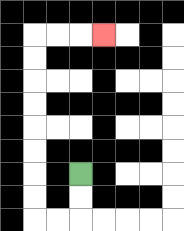{'start': '[3, 7]', 'end': '[4, 1]', 'path_directions': 'D,D,L,L,U,U,U,U,U,U,U,U,R,R,R', 'path_coordinates': '[[3, 7], [3, 8], [3, 9], [2, 9], [1, 9], [1, 8], [1, 7], [1, 6], [1, 5], [1, 4], [1, 3], [1, 2], [1, 1], [2, 1], [3, 1], [4, 1]]'}